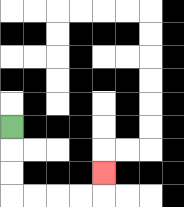{'start': '[0, 5]', 'end': '[4, 7]', 'path_directions': 'D,D,D,R,R,R,R,U', 'path_coordinates': '[[0, 5], [0, 6], [0, 7], [0, 8], [1, 8], [2, 8], [3, 8], [4, 8], [4, 7]]'}